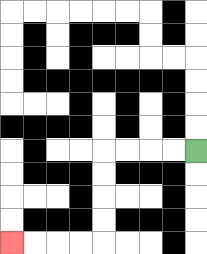{'start': '[8, 6]', 'end': '[0, 10]', 'path_directions': 'L,L,L,L,D,D,D,D,L,L,L,L', 'path_coordinates': '[[8, 6], [7, 6], [6, 6], [5, 6], [4, 6], [4, 7], [4, 8], [4, 9], [4, 10], [3, 10], [2, 10], [1, 10], [0, 10]]'}